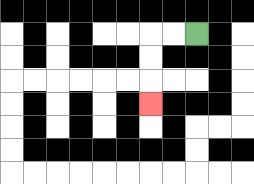{'start': '[8, 1]', 'end': '[6, 4]', 'path_directions': 'L,L,D,D,D', 'path_coordinates': '[[8, 1], [7, 1], [6, 1], [6, 2], [6, 3], [6, 4]]'}